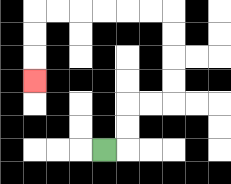{'start': '[4, 6]', 'end': '[1, 3]', 'path_directions': 'R,U,U,R,R,U,U,U,U,L,L,L,L,L,L,D,D,D', 'path_coordinates': '[[4, 6], [5, 6], [5, 5], [5, 4], [6, 4], [7, 4], [7, 3], [7, 2], [7, 1], [7, 0], [6, 0], [5, 0], [4, 0], [3, 0], [2, 0], [1, 0], [1, 1], [1, 2], [1, 3]]'}